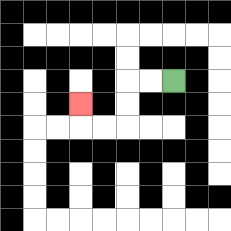{'start': '[7, 3]', 'end': '[3, 4]', 'path_directions': 'L,L,D,D,L,L,U', 'path_coordinates': '[[7, 3], [6, 3], [5, 3], [5, 4], [5, 5], [4, 5], [3, 5], [3, 4]]'}